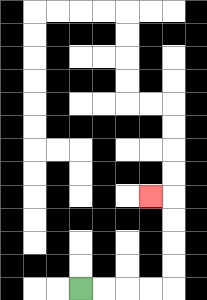{'start': '[3, 12]', 'end': '[6, 8]', 'path_directions': 'R,R,R,R,U,U,U,U,L', 'path_coordinates': '[[3, 12], [4, 12], [5, 12], [6, 12], [7, 12], [7, 11], [7, 10], [7, 9], [7, 8], [6, 8]]'}